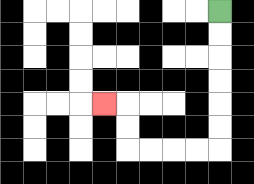{'start': '[9, 0]', 'end': '[4, 4]', 'path_directions': 'D,D,D,D,D,D,L,L,L,L,U,U,L', 'path_coordinates': '[[9, 0], [9, 1], [9, 2], [9, 3], [9, 4], [9, 5], [9, 6], [8, 6], [7, 6], [6, 6], [5, 6], [5, 5], [5, 4], [4, 4]]'}